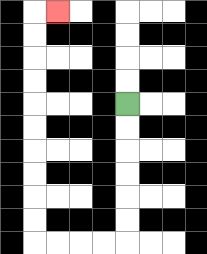{'start': '[5, 4]', 'end': '[2, 0]', 'path_directions': 'D,D,D,D,D,D,L,L,L,L,U,U,U,U,U,U,U,U,U,U,R', 'path_coordinates': '[[5, 4], [5, 5], [5, 6], [5, 7], [5, 8], [5, 9], [5, 10], [4, 10], [3, 10], [2, 10], [1, 10], [1, 9], [1, 8], [1, 7], [1, 6], [1, 5], [1, 4], [1, 3], [1, 2], [1, 1], [1, 0], [2, 0]]'}